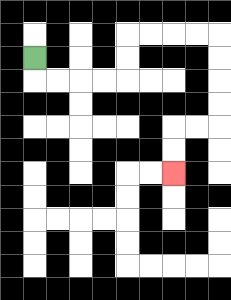{'start': '[1, 2]', 'end': '[7, 7]', 'path_directions': 'D,R,R,R,R,U,U,R,R,R,R,D,D,D,D,L,L,D,D', 'path_coordinates': '[[1, 2], [1, 3], [2, 3], [3, 3], [4, 3], [5, 3], [5, 2], [5, 1], [6, 1], [7, 1], [8, 1], [9, 1], [9, 2], [9, 3], [9, 4], [9, 5], [8, 5], [7, 5], [7, 6], [7, 7]]'}